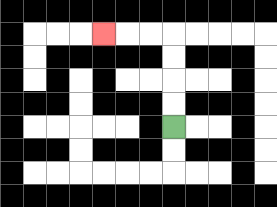{'start': '[7, 5]', 'end': '[4, 1]', 'path_directions': 'U,U,U,U,L,L,L', 'path_coordinates': '[[7, 5], [7, 4], [7, 3], [7, 2], [7, 1], [6, 1], [5, 1], [4, 1]]'}